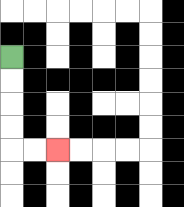{'start': '[0, 2]', 'end': '[2, 6]', 'path_directions': 'D,D,D,D,R,R', 'path_coordinates': '[[0, 2], [0, 3], [0, 4], [0, 5], [0, 6], [1, 6], [2, 6]]'}